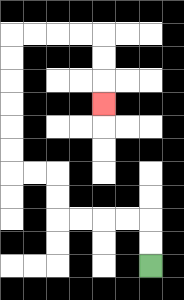{'start': '[6, 11]', 'end': '[4, 4]', 'path_directions': 'U,U,L,L,L,L,U,U,L,L,U,U,U,U,U,U,R,R,R,R,D,D,D', 'path_coordinates': '[[6, 11], [6, 10], [6, 9], [5, 9], [4, 9], [3, 9], [2, 9], [2, 8], [2, 7], [1, 7], [0, 7], [0, 6], [0, 5], [0, 4], [0, 3], [0, 2], [0, 1], [1, 1], [2, 1], [3, 1], [4, 1], [4, 2], [4, 3], [4, 4]]'}